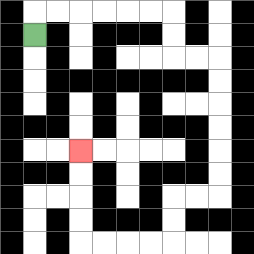{'start': '[1, 1]', 'end': '[3, 6]', 'path_directions': 'U,R,R,R,R,R,R,D,D,R,R,D,D,D,D,D,D,L,L,D,D,L,L,L,L,U,U,U,U', 'path_coordinates': '[[1, 1], [1, 0], [2, 0], [3, 0], [4, 0], [5, 0], [6, 0], [7, 0], [7, 1], [7, 2], [8, 2], [9, 2], [9, 3], [9, 4], [9, 5], [9, 6], [9, 7], [9, 8], [8, 8], [7, 8], [7, 9], [7, 10], [6, 10], [5, 10], [4, 10], [3, 10], [3, 9], [3, 8], [3, 7], [3, 6]]'}